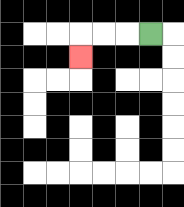{'start': '[6, 1]', 'end': '[3, 2]', 'path_directions': 'L,L,L,D', 'path_coordinates': '[[6, 1], [5, 1], [4, 1], [3, 1], [3, 2]]'}